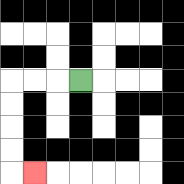{'start': '[3, 3]', 'end': '[1, 7]', 'path_directions': 'L,L,L,D,D,D,D,R', 'path_coordinates': '[[3, 3], [2, 3], [1, 3], [0, 3], [0, 4], [0, 5], [0, 6], [0, 7], [1, 7]]'}